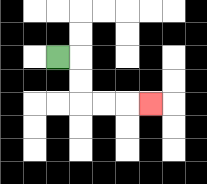{'start': '[2, 2]', 'end': '[6, 4]', 'path_directions': 'R,D,D,R,R,R', 'path_coordinates': '[[2, 2], [3, 2], [3, 3], [3, 4], [4, 4], [5, 4], [6, 4]]'}